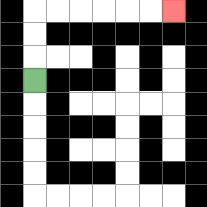{'start': '[1, 3]', 'end': '[7, 0]', 'path_directions': 'U,U,U,R,R,R,R,R,R', 'path_coordinates': '[[1, 3], [1, 2], [1, 1], [1, 0], [2, 0], [3, 0], [4, 0], [5, 0], [6, 0], [7, 0]]'}